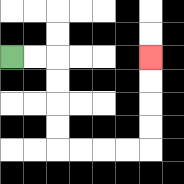{'start': '[0, 2]', 'end': '[6, 2]', 'path_directions': 'R,R,D,D,D,D,R,R,R,R,U,U,U,U', 'path_coordinates': '[[0, 2], [1, 2], [2, 2], [2, 3], [2, 4], [2, 5], [2, 6], [3, 6], [4, 6], [5, 6], [6, 6], [6, 5], [6, 4], [6, 3], [6, 2]]'}